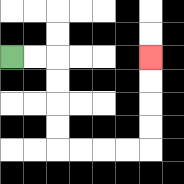{'start': '[0, 2]', 'end': '[6, 2]', 'path_directions': 'R,R,D,D,D,D,R,R,R,R,U,U,U,U', 'path_coordinates': '[[0, 2], [1, 2], [2, 2], [2, 3], [2, 4], [2, 5], [2, 6], [3, 6], [4, 6], [5, 6], [6, 6], [6, 5], [6, 4], [6, 3], [6, 2]]'}